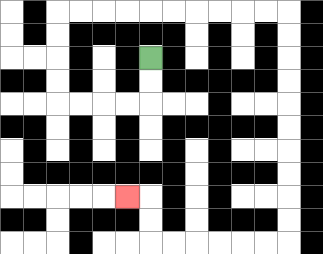{'start': '[6, 2]', 'end': '[5, 8]', 'path_directions': 'D,D,L,L,L,L,U,U,U,U,R,R,R,R,R,R,R,R,R,R,D,D,D,D,D,D,D,D,D,D,L,L,L,L,L,L,U,U,L', 'path_coordinates': '[[6, 2], [6, 3], [6, 4], [5, 4], [4, 4], [3, 4], [2, 4], [2, 3], [2, 2], [2, 1], [2, 0], [3, 0], [4, 0], [5, 0], [6, 0], [7, 0], [8, 0], [9, 0], [10, 0], [11, 0], [12, 0], [12, 1], [12, 2], [12, 3], [12, 4], [12, 5], [12, 6], [12, 7], [12, 8], [12, 9], [12, 10], [11, 10], [10, 10], [9, 10], [8, 10], [7, 10], [6, 10], [6, 9], [6, 8], [5, 8]]'}